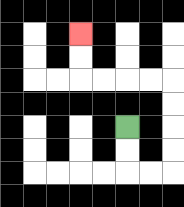{'start': '[5, 5]', 'end': '[3, 1]', 'path_directions': 'D,D,R,R,U,U,U,U,L,L,L,L,U,U', 'path_coordinates': '[[5, 5], [5, 6], [5, 7], [6, 7], [7, 7], [7, 6], [7, 5], [7, 4], [7, 3], [6, 3], [5, 3], [4, 3], [3, 3], [3, 2], [3, 1]]'}